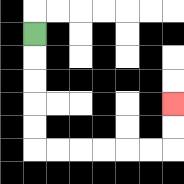{'start': '[1, 1]', 'end': '[7, 4]', 'path_directions': 'D,D,D,D,D,R,R,R,R,R,R,U,U', 'path_coordinates': '[[1, 1], [1, 2], [1, 3], [1, 4], [1, 5], [1, 6], [2, 6], [3, 6], [4, 6], [5, 6], [6, 6], [7, 6], [7, 5], [7, 4]]'}